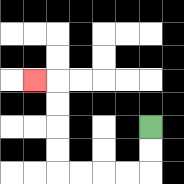{'start': '[6, 5]', 'end': '[1, 3]', 'path_directions': 'D,D,L,L,L,L,U,U,U,U,L', 'path_coordinates': '[[6, 5], [6, 6], [6, 7], [5, 7], [4, 7], [3, 7], [2, 7], [2, 6], [2, 5], [2, 4], [2, 3], [1, 3]]'}